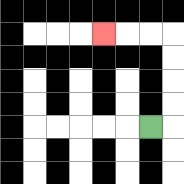{'start': '[6, 5]', 'end': '[4, 1]', 'path_directions': 'R,U,U,U,U,L,L,L', 'path_coordinates': '[[6, 5], [7, 5], [7, 4], [7, 3], [7, 2], [7, 1], [6, 1], [5, 1], [4, 1]]'}